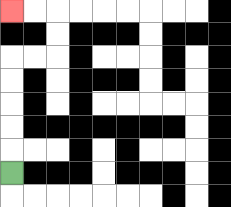{'start': '[0, 7]', 'end': '[0, 0]', 'path_directions': 'U,U,U,U,U,R,R,U,U,L,L', 'path_coordinates': '[[0, 7], [0, 6], [0, 5], [0, 4], [0, 3], [0, 2], [1, 2], [2, 2], [2, 1], [2, 0], [1, 0], [0, 0]]'}